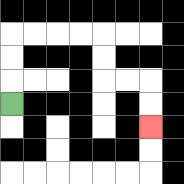{'start': '[0, 4]', 'end': '[6, 5]', 'path_directions': 'U,U,U,R,R,R,R,D,D,R,R,D,D', 'path_coordinates': '[[0, 4], [0, 3], [0, 2], [0, 1], [1, 1], [2, 1], [3, 1], [4, 1], [4, 2], [4, 3], [5, 3], [6, 3], [6, 4], [6, 5]]'}